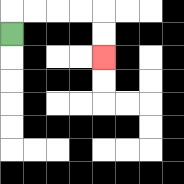{'start': '[0, 1]', 'end': '[4, 2]', 'path_directions': 'U,R,R,R,R,D,D', 'path_coordinates': '[[0, 1], [0, 0], [1, 0], [2, 0], [3, 0], [4, 0], [4, 1], [4, 2]]'}